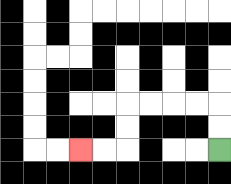{'start': '[9, 6]', 'end': '[3, 6]', 'path_directions': 'U,U,L,L,L,L,D,D,L,L', 'path_coordinates': '[[9, 6], [9, 5], [9, 4], [8, 4], [7, 4], [6, 4], [5, 4], [5, 5], [5, 6], [4, 6], [3, 6]]'}